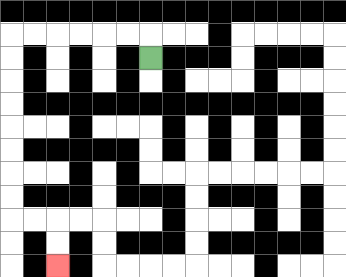{'start': '[6, 2]', 'end': '[2, 11]', 'path_directions': 'U,L,L,L,L,L,L,D,D,D,D,D,D,D,D,R,R,D,D', 'path_coordinates': '[[6, 2], [6, 1], [5, 1], [4, 1], [3, 1], [2, 1], [1, 1], [0, 1], [0, 2], [0, 3], [0, 4], [0, 5], [0, 6], [0, 7], [0, 8], [0, 9], [1, 9], [2, 9], [2, 10], [2, 11]]'}